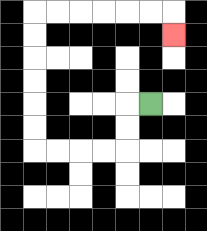{'start': '[6, 4]', 'end': '[7, 1]', 'path_directions': 'L,D,D,L,L,L,L,U,U,U,U,U,U,R,R,R,R,R,R,D', 'path_coordinates': '[[6, 4], [5, 4], [5, 5], [5, 6], [4, 6], [3, 6], [2, 6], [1, 6], [1, 5], [1, 4], [1, 3], [1, 2], [1, 1], [1, 0], [2, 0], [3, 0], [4, 0], [5, 0], [6, 0], [7, 0], [7, 1]]'}